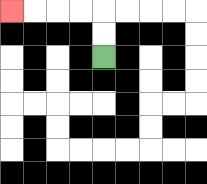{'start': '[4, 2]', 'end': '[0, 0]', 'path_directions': 'U,U,L,L,L,L', 'path_coordinates': '[[4, 2], [4, 1], [4, 0], [3, 0], [2, 0], [1, 0], [0, 0]]'}